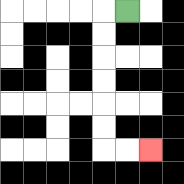{'start': '[5, 0]', 'end': '[6, 6]', 'path_directions': 'L,D,D,D,D,D,D,R,R', 'path_coordinates': '[[5, 0], [4, 0], [4, 1], [4, 2], [4, 3], [4, 4], [4, 5], [4, 6], [5, 6], [6, 6]]'}